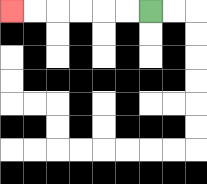{'start': '[6, 0]', 'end': '[0, 0]', 'path_directions': 'L,L,L,L,L,L', 'path_coordinates': '[[6, 0], [5, 0], [4, 0], [3, 0], [2, 0], [1, 0], [0, 0]]'}